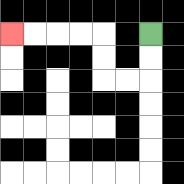{'start': '[6, 1]', 'end': '[0, 1]', 'path_directions': 'D,D,L,L,U,U,L,L,L,L', 'path_coordinates': '[[6, 1], [6, 2], [6, 3], [5, 3], [4, 3], [4, 2], [4, 1], [3, 1], [2, 1], [1, 1], [0, 1]]'}